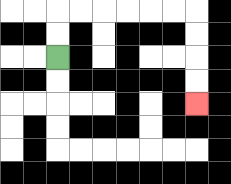{'start': '[2, 2]', 'end': '[8, 4]', 'path_directions': 'U,U,R,R,R,R,R,R,D,D,D,D', 'path_coordinates': '[[2, 2], [2, 1], [2, 0], [3, 0], [4, 0], [5, 0], [6, 0], [7, 0], [8, 0], [8, 1], [8, 2], [8, 3], [8, 4]]'}